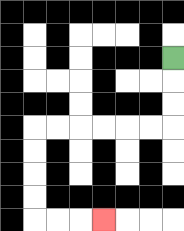{'start': '[7, 2]', 'end': '[4, 9]', 'path_directions': 'D,D,D,L,L,L,L,L,L,D,D,D,D,R,R,R', 'path_coordinates': '[[7, 2], [7, 3], [7, 4], [7, 5], [6, 5], [5, 5], [4, 5], [3, 5], [2, 5], [1, 5], [1, 6], [1, 7], [1, 8], [1, 9], [2, 9], [3, 9], [4, 9]]'}